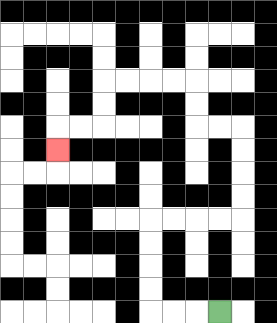{'start': '[9, 13]', 'end': '[2, 6]', 'path_directions': 'L,L,L,U,U,U,U,R,R,R,R,U,U,U,U,L,L,U,U,L,L,L,L,D,D,L,L,D', 'path_coordinates': '[[9, 13], [8, 13], [7, 13], [6, 13], [6, 12], [6, 11], [6, 10], [6, 9], [7, 9], [8, 9], [9, 9], [10, 9], [10, 8], [10, 7], [10, 6], [10, 5], [9, 5], [8, 5], [8, 4], [8, 3], [7, 3], [6, 3], [5, 3], [4, 3], [4, 4], [4, 5], [3, 5], [2, 5], [2, 6]]'}